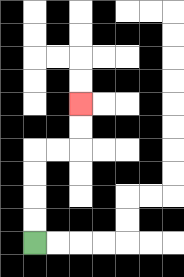{'start': '[1, 10]', 'end': '[3, 4]', 'path_directions': 'U,U,U,U,R,R,U,U', 'path_coordinates': '[[1, 10], [1, 9], [1, 8], [1, 7], [1, 6], [2, 6], [3, 6], [3, 5], [3, 4]]'}